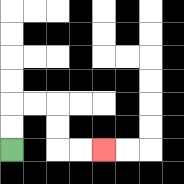{'start': '[0, 6]', 'end': '[4, 6]', 'path_directions': 'U,U,R,R,D,D,R,R', 'path_coordinates': '[[0, 6], [0, 5], [0, 4], [1, 4], [2, 4], [2, 5], [2, 6], [3, 6], [4, 6]]'}